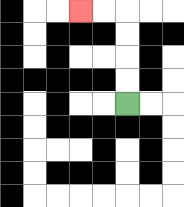{'start': '[5, 4]', 'end': '[3, 0]', 'path_directions': 'U,U,U,U,L,L', 'path_coordinates': '[[5, 4], [5, 3], [5, 2], [5, 1], [5, 0], [4, 0], [3, 0]]'}